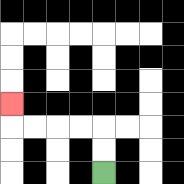{'start': '[4, 7]', 'end': '[0, 4]', 'path_directions': 'U,U,L,L,L,L,U', 'path_coordinates': '[[4, 7], [4, 6], [4, 5], [3, 5], [2, 5], [1, 5], [0, 5], [0, 4]]'}